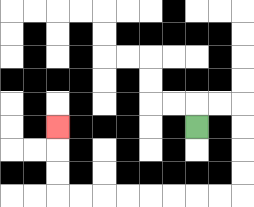{'start': '[8, 5]', 'end': '[2, 5]', 'path_directions': 'U,R,R,D,D,D,D,L,L,L,L,L,L,L,L,U,U,U', 'path_coordinates': '[[8, 5], [8, 4], [9, 4], [10, 4], [10, 5], [10, 6], [10, 7], [10, 8], [9, 8], [8, 8], [7, 8], [6, 8], [5, 8], [4, 8], [3, 8], [2, 8], [2, 7], [2, 6], [2, 5]]'}